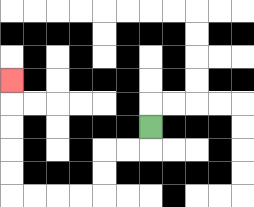{'start': '[6, 5]', 'end': '[0, 3]', 'path_directions': 'D,L,L,D,D,L,L,L,L,U,U,U,U,U', 'path_coordinates': '[[6, 5], [6, 6], [5, 6], [4, 6], [4, 7], [4, 8], [3, 8], [2, 8], [1, 8], [0, 8], [0, 7], [0, 6], [0, 5], [0, 4], [0, 3]]'}